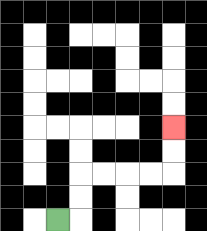{'start': '[2, 9]', 'end': '[7, 5]', 'path_directions': 'R,U,U,R,R,R,R,U,U', 'path_coordinates': '[[2, 9], [3, 9], [3, 8], [3, 7], [4, 7], [5, 7], [6, 7], [7, 7], [7, 6], [7, 5]]'}